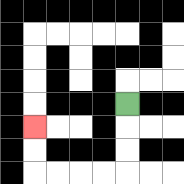{'start': '[5, 4]', 'end': '[1, 5]', 'path_directions': 'D,D,D,L,L,L,L,U,U', 'path_coordinates': '[[5, 4], [5, 5], [5, 6], [5, 7], [4, 7], [3, 7], [2, 7], [1, 7], [1, 6], [1, 5]]'}